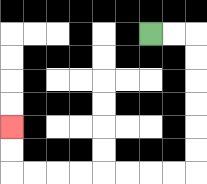{'start': '[6, 1]', 'end': '[0, 5]', 'path_directions': 'R,R,D,D,D,D,D,D,L,L,L,L,L,L,L,L,U,U', 'path_coordinates': '[[6, 1], [7, 1], [8, 1], [8, 2], [8, 3], [8, 4], [8, 5], [8, 6], [8, 7], [7, 7], [6, 7], [5, 7], [4, 7], [3, 7], [2, 7], [1, 7], [0, 7], [0, 6], [0, 5]]'}